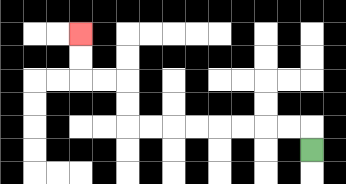{'start': '[13, 6]', 'end': '[3, 1]', 'path_directions': 'U,L,L,L,L,L,L,L,L,U,U,L,L,U,U', 'path_coordinates': '[[13, 6], [13, 5], [12, 5], [11, 5], [10, 5], [9, 5], [8, 5], [7, 5], [6, 5], [5, 5], [5, 4], [5, 3], [4, 3], [3, 3], [3, 2], [3, 1]]'}